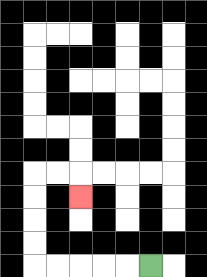{'start': '[6, 11]', 'end': '[3, 8]', 'path_directions': 'L,L,L,L,L,U,U,U,U,R,R,D', 'path_coordinates': '[[6, 11], [5, 11], [4, 11], [3, 11], [2, 11], [1, 11], [1, 10], [1, 9], [1, 8], [1, 7], [2, 7], [3, 7], [3, 8]]'}